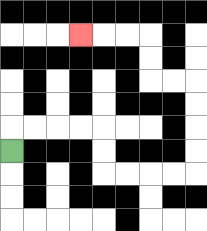{'start': '[0, 6]', 'end': '[3, 1]', 'path_directions': 'U,R,R,R,R,D,D,R,R,R,R,U,U,U,U,L,L,U,U,L,L,L', 'path_coordinates': '[[0, 6], [0, 5], [1, 5], [2, 5], [3, 5], [4, 5], [4, 6], [4, 7], [5, 7], [6, 7], [7, 7], [8, 7], [8, 6], [8, 5], [8, 4], [8, 3], [7, 3], [6, 3], [6, 2], [6, 1], [5, 1], [4, 1], [3, 1]]'}